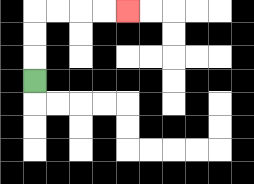{'start': '[1, 3]', 'end': '[5, 0]', 'path_directions': 'U,U,U,R,R,R,R', 'path_coordinates': '[[1, 3], [1, 2], [1, 1], [1, 0], [2, 0], [3, 0], [4, 0], [5, 0]]'}